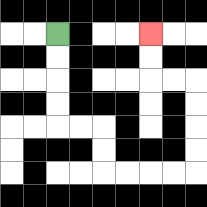{'start': '[2, 1]', 'end': '[6, 1]', 'path_directions': 'D,D,D,D,R,R,D,D,R,R,R,R,U,U,U,U,L,L,U,U', 'path_coordinates': '[[2, 1], [2, 2], [2, 3], [2, 4], [2, 5], [3, 5], [4, 5], [4, 6], [4, 7], [5, 7], [6, 7], [7, 7], [8, 7], [8, 6], [8, 5], [8, 4], [8, 3], [7, 3], [6, 3], [6, 2], [6, 1]]'}